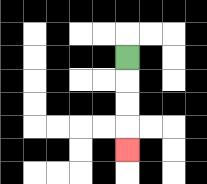{'start': '[5, 2]', 'end': '[5, 6]', 'path_directions': 'D,D,D,D', 'path_coordinates': '[[5, 2], [5, 3], [5, 4], [5, 5], [5, 6]]'}